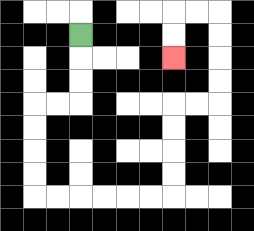{'start': '[3, 1]', 'end': '[7, 2]', 'path_directions': 'D,D,D,L,L,D,D,D,D,R,R,R,R,R,R,U,U,U,U,R,R,U,U,U,U,L,L,D,D', 'path_coordinates': '[[3, 1], [3, 2], [3, 3], [3, 4], [2, 4], [1, 4], [1, 5], [1, 6], [1, 7], [1, 8], [2, 8], [3, 8], [4, 8], [5, 8], [6, 8], [7, 8], [7, 7], [7, 6], [7, 5], [7, 4], [8, 4], [9, 4], [9, 3], [9, 2], [9, 1], [9, 0], [8, 0], [7, 0], [7, 1], [7, 2]]'}